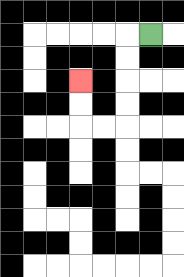{'start': '[6, 1]', 'end': '[3, 3]', 'path_directions': 'L,D,D,D,D,L,L,U,U', 'path_coordinates': '[[6, 1], [5, 1], [5, 2], [5, 3], [5, 4], [5, 5], [4, 5], [3, 5], [3, 4], [3, 3]]'}